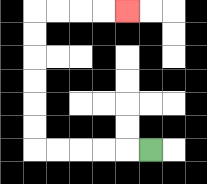{'start': '[6, 6]', 'end': '[5, 0]', 'path_directions': 'L,L,L,L,L,U,U,U,U,U,U,R,R,R,R', 'path_coordinates': '[[6, 6], [5, 6], [4, 6], [3, 6], [2, 6], [1, 6], [1, 5], [1, 4], [1, 3], [1, 2], [1, 1], [1, 0], [2, 0], [3, 0], [4, 0], [5, 0]]'}